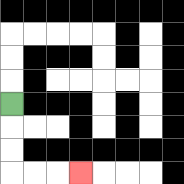{'start': '[0, 4]', 'end': '[3, 7]', 'path_directions': 'D,D,D,R,R,R', 'path_coordinates': '[[0, 4], [0, 5], [0, 6], [0, 7], [1, 7], [2, 7], [3, 7]]'}